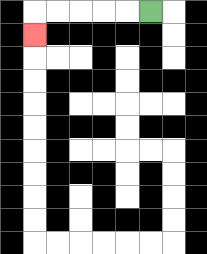{'start': '[6, 0]', 'end': '[1, 1]', 'path_directions': 'L,L,L,L,L,D', 'path_coordinates': '[[6, 0], [5, 0], [4, 0], [3, 0], [2, 0], [1, 0], [1, 1]]'}